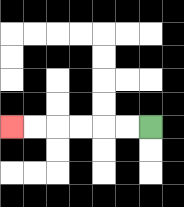{'start': '[6, 5]', 'end': '[0, 5]', 'path_directions': 'L,L,L,L,L,L', 'path_coordinates': '[[6, 5], [5, 5], [4, 5], [3, 5], [2, 5], [1, 5], [0, 5]]'}